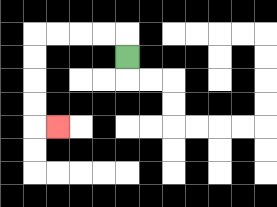{'start': '[5, 2]', 'end': '[2, 5]', 'path_directions': 'U,L,L,L,L,D,D,D,D,R', 'path_coordinates': '[[5, 2], [5, 1], [4, 1], [3, 1], [2, 1], [1, 1], [1, 2], [1, 3], [1, 4], [1, 5], [2, 5]]'}